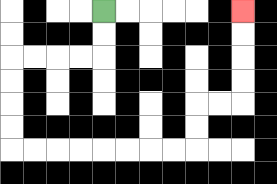{'start': '[4, 0]', 'end': '[10, 0]', 'path_directions': 'D,D,L,L,L,L,D,D,D,D,R,R,R,R,R,R,R,R,U,U,R,R,U,U,U,U', 'path_coordinates': '[[4, 0], [4, 1], [4, 2], [3, 2], [2, 2], [1, 2], [0, 2], [0, 3], [0, 4], [0, 5], [0, 6], [1, 6], [2, 6], [3, 6], [4, 6], [5, 6], [6, 6], [7, 6], [8, 6], [8, 5], [8, 4], [9, 4], [10, 4], [10, 3], [10, 2], [10, 1], [10, 0]]'}